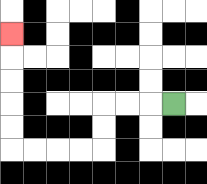{'start': '[7, 4]', 'end': '[0, 1]', 'path_directions': 'L,L,L,D,D,L,L,L,L,U,U,U,U,U', 'path_coordinates': '[[7, 4], [6, 4], [5, 4], [4, 4], [4, 5], [4, 6], [3, 6], [2, 6], [1, 6], [0, 6], [0, 5], [0, 4], [0, 3], [0, 2], [0, 1]]'}